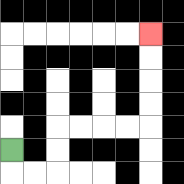{'start': '[0, 6]', 'end': '[6, 1]', 'path_directions': 'D,R,R,U,U,R,R,R,R,U,U,U,U', 'path_coordinates': '[[0, 6], [0, 7], [1, 7], [2, 7], [2, 6], [2, 5], [3, 5], [4, 5], [5, 5], [6, 5], [6, 4], [6, 3], [6, 2], [6, 1]]'}